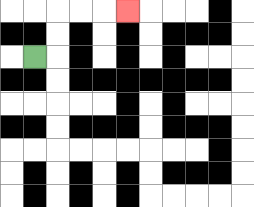{'start': '[1, 2]', 'end': '[5, 0]', 'path_directions': 'R,U,U,R,R,R', 'path_coordinates': '[[1, 2], [2, 2], [2, 1], [2, 0], [3, 0], [4, 0], [5, 0]]'}